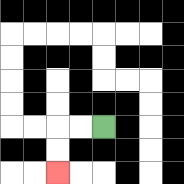{'start': '[4, 5]', 'end': '[2, 7]', 'path_directions': 'L,L,D,D', 'path_coordinates': '[[4, 5], [3, 5], [2, 5], [2, 6], [2, 7]]'}